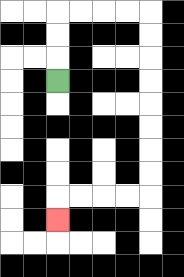{'start': '[2, 3]', 'end': '[2, 9]', 'path_directions': 'U,U,U,R,R,R,R,D,D,D,D,D,D,D,D,L,L,L,L,D', 'path_coordinates': '[[2, 3], [2, 2], [2, 1], [2, 0], [3, 0], [4, 0], [5, 0], [6, 0], [6, 1], [6, 2], [6, 3], [6, 4], [6, 5], [6, 6], [6, 7], [6, 8], [5, 8], [4, 8], [3, 8], [2, 8], [2, 9]]'}